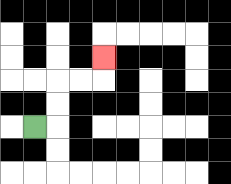{'start': '[1, 5]', 'end': '[4, 2]', 'path_directions': 'R,U,U,R,R,U', 'path_coordinates': '[[1, 5], [2, 5], [2, 4], [2, 3], [3, 3], [4, 3], [4, 2]]'}